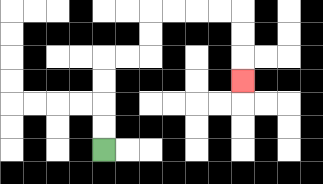{'start': '[4, 6]', 'end': '[10, 3]', 'path_directions': 'U,U,U,U,R,R,U,U,R,R,R,R,D,D,D', 'path_coordinates': '[[4, 6], [4, 5], [4, 4], [4, 3], [4, 2], [5, 2], [6, 2], [6, 1], [6, 0], [7, 0], [8, 0], [9, 0], [10, 0], [10, 1], [10, 2], [10, 3]]'}